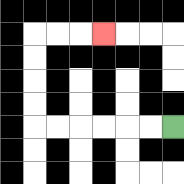{'start': '[7, 5]', 'end': '[4, 1]', 'path_directions': 'L,L,L,L,L,L,U,U,U,U,R,R,R', 'path_coordinates': '[[7, 5], [6, 5], [5, 5], [4, 5], [3, 5], [2, 5], [1, 5], [1, 4], [1, 3], [1, 2], [1, 1], [2, 1], [3, 1], [4, 1]]'}